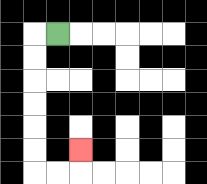{'start': '[2, 1]', 'end': '[3, 6]', 'path_directions': 'L,D,D,D,D,D,D,R,R,U', 'path_coordinates': '[[2, 1], [1, 1], [1, 2], [1, 3], [1, 4], [1, 5], [1, 6], [1, 7], [2, 7], [3, 7], [3, 6]]'}